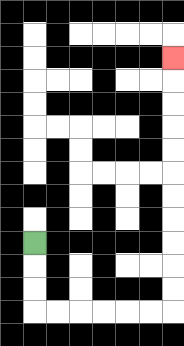{'start': '[1, 10]', 'end': '[7, 2]', 'path_directions': 'D,D,D,R,R,R,R,R,R,U,U,U,U,U,U,U,U,U,U,U', 'path_coordinates': '[[1, 10], [1, 11], [1, 12], [1, 13], [2, 13], [3, 13], [4, 13], [5, 13], [6, 13], [7, 13], [7, 12], [7, 11], [7, 10], [7, 9], [7, 8], [7, 7], [7, 6], [7, 5], [7, 4], [7, 3], [7, 2]]'}